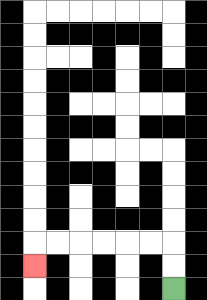{'start': '[7, 12]', 'end': '[1, 11]', 'path_directions': 'U,U,L,L,L,L,L,L,D', 'path_coordinates': '[[7, 12], [7, 11], [7, 10], [6, 10], [5, 10], [4, 10], [3, 10], [2, 10], [1, 10], [1, 11]]'}